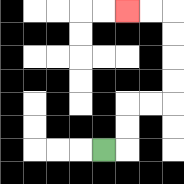{'start': '[4, 6]', 'end': '[5, 0]', 'path_directions': 'R,U,U,R,R,U,U,U,U,L,L', 'path_coordinates': '[[4, 6], [5, 6], [5, 5], [5, 4], [6, 4], [7, 4], [7, 3], [7, 2], [7, 1], [7, 0], [6, 0], [5, 0]]'}